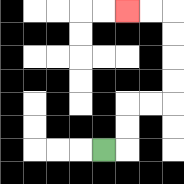{'start': '[4, 6]', 'end': '[5, 0]', 'path_directions': 'R,U,U,R,R,U,U,U,U,L,L', 'path_coordinates': '[[4, 6], [5, 6], [5, 5], [5, 4], [6, 4], [7, 4], [7, 3], [7, 2], [7, 1], [7, 0], [6, 0], [5, 0]]'}